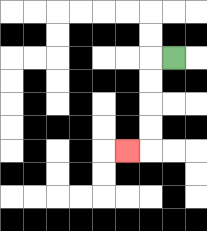{'start': '[7, 2]', 'end': '[5, 6]', 'path_directions': 'L,D,D,D,D,L', 'path_coordinates': '[[7, 2], [6, 2], [6, 3], [6, 4], [6, 5], [6, 6], [5, 6]]'}